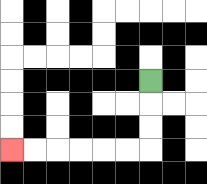{'start': '[6, 3]', 'end': '[0, 6]', 'path_directions': 'D,D,D,L,L,L,L,L,L', 'path_coordinates': '[[6, 3], [6, 4], [6, 5], [6, 6], [5, 6], [4, 6], [3, 6], [2, 6], [1, 6], [0, 6]]'}